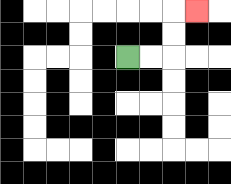{'start': '[5, 2]', 'end': '[8, 0]', 'path_directions': 'R,R,U,U,R', 'path_coordinates': '[[5, 2], [6, 2], [7, 2], [7, 1], [7, 0], [8, 0]]'}